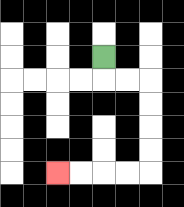{'start': '[4, 2]', 'end': '[2, 7]', 'path_directions': 'D,R,R,D,D,D,D,L,L,L,L', 'path_coordinates': '[[4, 2], [4, 3], [5, 3], [6, 3], [6, 4], [6, 5], [6, 6], [6, 7], [5, 7], [4, 7], [3, 7], [2, 7]]'}